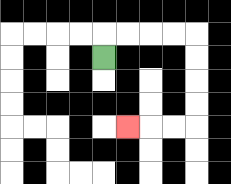{'start': '[4, 2]', 'end': '[5, 5]', 'path_directions': 'U,R,R,R,R,D,D,D,D,L,L,L', 'path_coordinates': '[[4, 2], [4, 1], [5, 1], [6, 1], [7, 1], [8, 1], [8, 2], [8, 3], [8, 4], [8, 5], [7, 5], [6, 5], [5, 5]]'}